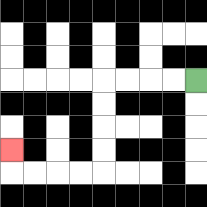{'start': '[8, 3]', 'end': '[0, 6]', 'path_directions': 'L,L,L,L,D,D,D,D,L,L,L,L,U', 'path_coordinates': '[[8, 3], [7, 3], [6, 3], [5, 3], [4, 3], [4, 4], [4, 5], [4, 6], [4, 7], [3, 7], [2, 7], [1, 7], [0, 7], [0, 6]]'}